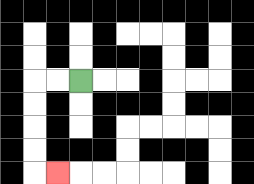{'start': '[3, 3]', 'end': '[2, 7]', 'path_directions': 'L,L,D,D,D,D,R', 'path_coordinates': '[[3, 3], [2, 3], [1, 3], [1, 4], [1, 5], [1, 6], [1, 7], [2, 7]]'}